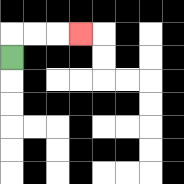{'start': '[0, 2]', 'end': '[3, 1]', 'path_directions': 'U,R,R,R', 'path_coordinates': '[[0, 2], [0, 1], [1, 1], [2, 1], [3, 1]]'}